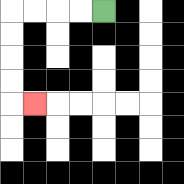{'start': '[4, 0]', 'end': '[1, 4]', 'path_directions': 'L,L,L,L,D,D,D,D,R', 'path_coordinates': '[[4, 0], [3, 0], [2, 0], [1, 0], [0, 0], [0, 1], [0, 2], [0, 3], [0, 4], [1, 4]]'}